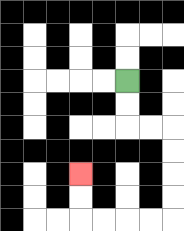{'start': '[5, 3]', 'end': '[3, 7]', 'path_directions': 'D,D,R,R,D,D,D,D,L,L,L,L,U,U', 'path_coordinates': '[[5, 3], [5, 4], [5, 5], [6, 5], [7, 5], [7, 6], [7, 7], [7, 8], [7, 9], [6, 9], [5, 9], [4, 9], [3, 9], [3, 8], [3, 7]]'}